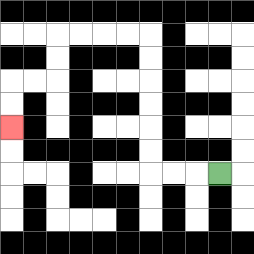{'start': '[9, 7]', 'end': '[0, 5]', 'path_directions': 'L,L,L,U,U,U,U,U,U,L,L,L,L,D,D,L,L,D,D', 'path_coordinates': '[[9, 7], [8, 7], [7, 7], [6, 7], [6, 6], [6, 5], [6, 4], [6, 3], [6, 2], [6, 1], [5, 1], [4, 1], [3, 1], [2, 1], [2, 2], [2, 3], [1, 3], [0, 3], [0, 4], [0, 5]]'}